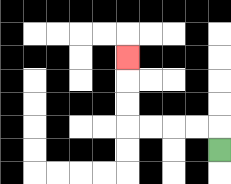{'start': '[9, 6]', 'end': '[5, 2]', 'path_directions': 'U,L,L,L,L,U,U,U', 'path_coordinates': '[[9, 6], [9, 5], [8, 5], [7, 5], [6, 5], [5, 5], [5, 4], [5, 3], [5, 2]]'}